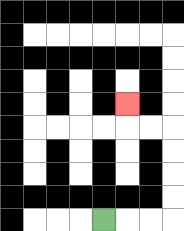{'start': '[4, 9]', 'end': '[5, 4]', 'path_directions': 'R,R,R,U,U,U,U,L,L,U', 'path_coordinates': '[[4, 9], [5, 9], [6, 9], [7, 9], [7, 8], [7, 7], [7, 6], [7, 5], [6, 5], [5, 5], [5, 4]]'}